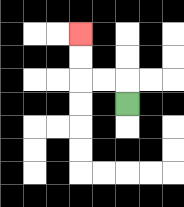{'start': '[5, 4]', 'end': '[3, 1]', 'path_directions': 'U,L,L,U,U', 'path_coordinates': '[[5, 4], [5, 3], [4, 3], [3, 3], [3, 2], [3, 1]]'}